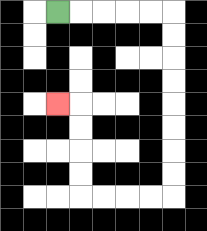{'start': '[2, 0]', 'end': '[2, 4]', 'path_directions': 'R,R,R,R,R,D,D,D,D,D,D,D,D,L,L,L,L,U,U,U,U,L', 'path_coordinates': '[[2, 0], [3, 0], [4, 0], [5, 0], [6, 0], [7, 0], [7, 1], [7, 2], [7, 3], [7, 4], [7, 5], [7, 6], [7, 7], [7, 8], [6, 8], [5, 8], [4, 8], [3, 8], [3, 7], [3, 6], [3, 5], [3, 4], [2, 4]]'}